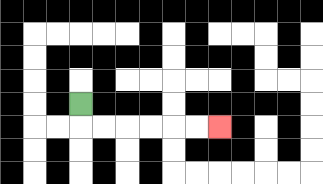{'start': '[3, 4]', 'end': '[9, 5]', 'path_directions': 'D,R,R,R,R,R,R', 'path_coordinates': '[[3, 4], [3, 5], [4, 5], [5, 5], [6, 5], [7, 5], [8, 5], [9, 5]]'}